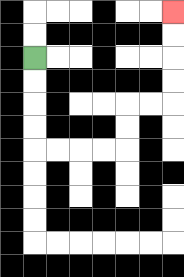{'start': '[1, 2]', 'end': '[7, 0]', 'path_directions': 'D,D,D,D,R,R,R,R,U,U,R,R,U,U,U,U', 'path_coordinates': '[[1, 2], [1, 3], [1, 4], [1, 5], [1, 6], [2, 6], [3, 6], [4, 6], [5, 6], [5, 5], [5, 4], [6, 4], [7, 4], [7, 3], [7, 2], [7, 1], [7, 0]]'}